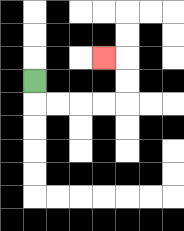{'start': '[1, 3]', 'end': '[4, 2]', 'path_directions': 'D,R,R,R,R,U,U,L', 'path_coordinates': '[[1, 3], [1, 4], [2, 4], [3, 4], [4, 4], [5, 4], [5, 3], [5, 2], [4, 2]]'}